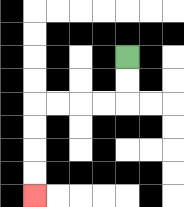{'start': '[5, 2]', 'end': '[1, 8]', 'path_directions': 'D,D,L,L,L,L,D,D,D,D', 'path_coordinates': '[[5, 2], [5, 3], [5, 4], [4, 4], [3, 4], [2, 4], [1, 4], [1, 5], [1, 6], [1, 7], [1, 8]]'}